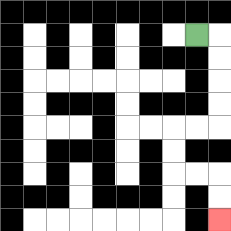{'start': '[8, 1]', 'end': '[9, 9]', 'path_directions': 'R,D,D,D,D,L,L,D,D,R,R,D,D', 'path_coordinates': '[[8, 1], [9, 1], [9, 2], [9, 3], [9, 4], [9, 5], [8, 5], [7, 5], [7, 6], [7, 7], [8, 7], [9, 7], [9, 8], [9, 9]]'}